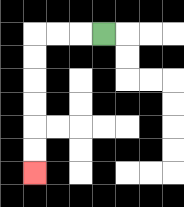{'start': '[4, 1]', 'end': '[1, 7]', 'path_directions': 'L,L,L,D,D,D,D,D,D', 'path_coordinates': '[[4, 1], [3, 1], [2, 1], [1, 1], [1, 2], [1, 3], [1, 4], [1, 5], [1, 6], [1, 7]]'}